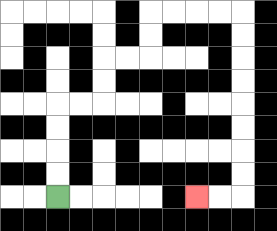{'start': '[2, 8]', 'end': '[8, 8]', 'path_directions': 'U,U,U,U,R,R,U,U,R,R,U,U,R,R,R,R,D,D,D,D,D,D,D,D,L,L', 'path_coordinates': '[[2, 8], [2, 7], [2, 6], [2, 5], [2, 4], [3, 4], [4, 4], [4, 3], [4, 2], [5, 2], [6, 2], [6, 1], [6, 0], [7, 0], [8, 0], [9, 0], [10, 0], [10, 1], [10, 2], [10, 3], [10, 4], [10, 5], [10, 6], [10, 7], [10, 8], [9, 8], [8, 8]]'}